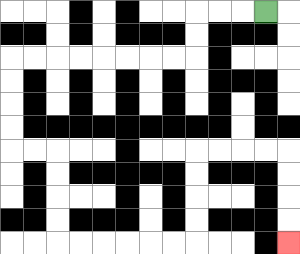{'start': '[11, 0]', 'end': '[12, 10]', 'path_directions': 'L,L,L,D,D,L,L,L,L,L,L,L,L,D,D,D,D,R,R,D,D,D,D,R,R,R,R,R,R,U,U,U,U,R,R,R,R,D,D,D,D', 'path_coordinates': '[[11, 0], [10, 0], [9, 0], [8, 0], [8, 1], [8, 2], [7, 2], [6, 2], [5, 2], [4, 2], [3, 2], [2, 2], [1, 2], [0, 2], [0, 3], [0, 4], [0, 5], [0, 6], [1, 6], [2, 6], [2, 7], [2, 8], [2, 9], [2, 10], [3, 10], [4, 10], [5, 10], [6, 10], [7, 10], [8, 10], [8, 9], [8, 8], [8, 7], [8, 6], [9, 6], [10, 6], [11, 6], [12, 6], [12, 7], [12, 8], [12, 9], [12, 10]]'}